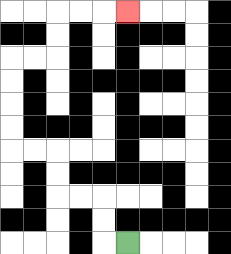{'start': '[5, 10]', 'end': '[5, 0]', 'path_directions': 'L,U,U,L,L,U,U,L,L,U,U,U,U,R,R,U,U,R,R,R', 'path_coordinates': '[[5, 10], [4, 10], [4, 9], [4, 8], [3, 8], [2, 8], [2, 7], [2, 6], [1, 6], [0, 6], [0, 5], [0, 4], [0, 3], [0, 2], [1, 2], [2, 2], [2, 1], [2, 0], [3, 0], [4, 0], [5, 0]]'}